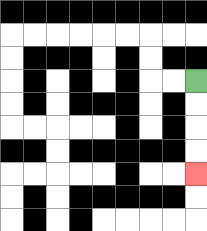{'start': '[8, 3]', 'end': '[8, 7]', 'path_directions': 'D,D,D,D', 'path_coordinates': '[[8, 3], [8, 4], [8, 5], [8, 6], [8, 7]]'}